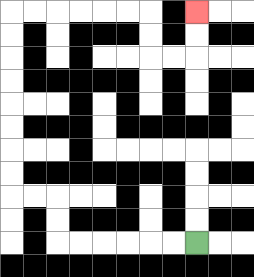{'start': '[8, 10]', 'end': '[8, 0]', 'path_directions': 'L,L,L,L,L,L,U,U,L,L,U,U,U,U,U,U,U,U,R,R,R,R,R,R,D,D,R,R,U,U', 'path_coordinates': '[[8, 10], [7, 10], [6, 10], [5, 10], [4, 10], [3, 10], [2, 10], [2, 9], [2, 8], [1, 8], [0, 8], [0, 7], [0, 6], [0, 5], [0, 4], [0, 3], [0, 2], [0, 1], [0, 0], [1, 0], [2, 0], [3, 0], [4, 0], [5, 0], [6, 0], [6, 1], [6, 2], [7, 2], [8, 2], [8, 1], [8, 0]]'}